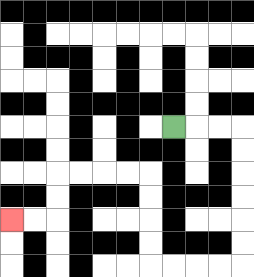{'start': '[7, 5]', 'end': '[0, 9]', 'path_directions': 'R,R,R,D,D,D,D,D,D,L,L,L,L,U,U,U,U,L,L,L,L,D,D,L,L', 'path_coordinates': '[[7, 5], [8, 5], [9, 5], [10, 5], [10, 6], [10, 7], [10, 8], [10, 9], [10, 10], [10, 11], [9, 11], [8, 11], [7, 11], [6, 11], [6, 10], [6, 9], [6, 8], [6, 7], [5, 7], [4, 7], [3, 7], [2, 7], [2, 8], [2, 9], [1, 9], [0, 9]]'}